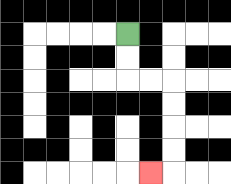{'start': '[5, 1]', 'end': '[6, 7]', 'path_directions': 'D,D,R,R,D,D,D,D,L', 'path_coordinates': '[[5, 1], [5, 2], [5, 3], [6, 3], [7, 3], [7, 4], [7, 5], [7, 6], [7, 7], [6, 7]]'}